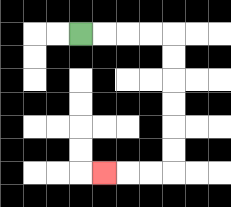{'start': '[3, 1]', 'end': '[4, 7]', 'path_directions': 'R,R,R,R,D,D,D,D,D,D,L,L,L', 'path_coordinates': '[[3, 1], [4, 1], [5, 1], [6, 1], [7, 1], [7, 2], [7, 3], [7, 4], [7, 5], [7, 6], [7, 7], [6, 7], [5, 7], [4, 7]]'}